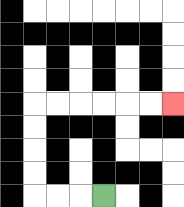{'start': '[4, 8]', 'end': '[7, 4]', 'path_directions': 'L,L,L,U,U,U,U,R,R,R,R,R,R', 'path_coordinates': '[[4, 8], [3, 8], [2, 8], [1, 8], [1, 7], [1, 6], [1, 5], [1, 4], [2, 4], [3, 4], [4, 4], [5, 4], [6, 4], [7, 4]]'}